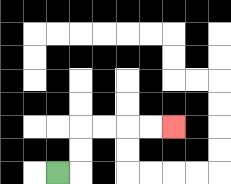{'start': '[2, 7]', 'end': '[7, 5]', 'path_directions': 'R,U,U,R,R,R,R', 'path_coordinates': '[[2, 7], [3, 7], [3, 6], [3, 5], [4, 5], [5, 5], [6, 5], [7, 5]]'}